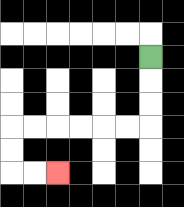{'start': '[6, 2]', 'end': '[2, 7]', 'path_directions': 'D,D,D,L,L,L,L,L,L,D,D,R,R', 'path_coordinates': '[[6, 2], [6, 3], [6, 4], [6, 5], [5, 5], [4, 5], [3, 5], [2, 5], [1, 5], [0, 5], [0, 6], [0, 7], [1, 7], [2, 7]]'}